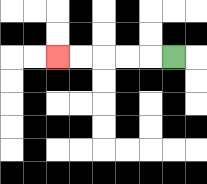{'start': '[7, 2]', 'end': '[2, 2]', 'path_directions': 'L,L,L,L,L', 'path_coordinates': '[[7, 2], [6, 2], [5, 2], [4, 2], [3, 2], [2, 2]]'}